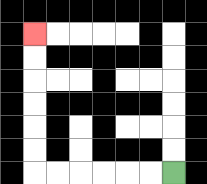{'start': '[7, 7]', 'end': '[1, 1]', 'path_directions': 'L,L,L,L,L,L,U,U,U,U,U,U', 'path_coordinates': '[[7, 7], [6, 7], [5, 7], [4, 7], [3, 7], [2, 7], [1, 7], [1, 6], [1, 5], [1, 4], [1, 3], [1, 2], [1, 1]]'}